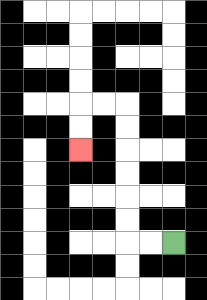{'start': '[7, 10]', 'end': '[3, 6]', 'path_directions': 'L,L,U,U,U,U,U,U,L,L,D,D', 'path_coordinates': '[[7, 10], [6, 10], [5, 10], [5, 9], [5, 8], [5, 7], [5, 6], [5, 5], [5, 4], [4, 4], [3, 4], [3, 5], [3, 6]]'}